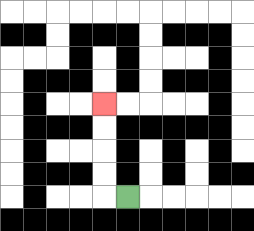{'start': '[5, 8]', 'end': '[4, 4]', 'path_directions': 'L,U,U,U,U', 'path_coordinates': '[[5, 8], [4, 8], [4, 7], [4, 6], [4, 5], [4, 4]]'}